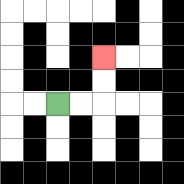{'start': '[2, 4]', 'end': '[4, 2]', 'path_directions': 'R,R,U,U', 'path_coordinates': '[[2, 4], [3, 4], [4, 4], [4, 3], [4, 2]]'}